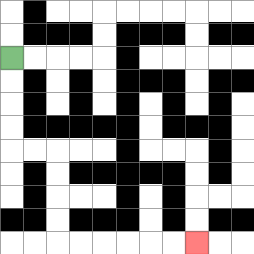{'start': '[0, 2]', 'end': '[8, 10]', 'path_directions': 'D,D,D,D,R,R,D,D,D,D,R,R,R,R,R,R', 'path_coordinates': '[[0, 2], [0, 3], [0, 4], [0, 5], [0, 6], [1, 6], [2, 6], [2, 7], [2, 8], [2, 9], [2, 10], [3, 10], [4, 10], [5, 10], [6, 10], [7, 10], [8, 10]]'}